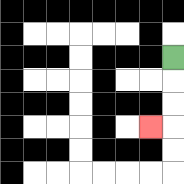{'start': '[7, 2]', 'end': '[6, 5]', 'path_directions': 'D,D,D,L', 'path_coordinates': '[[7, 2], [7, 3], [7, 4], [7, 5], [6, 5]]'}